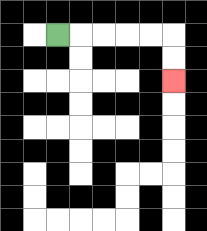{'start': '[2, 1]', 'end': '[7, 3]', 'path_directions': 'R,R,R,R,R,D,D', 'path_coordinates': '[[2, 1], [3, 1], [4, 1], [5, 1], [6, 1], [7, 1], [7, 2], [7, 3]]'}